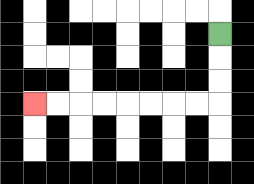{'start': '[9, 1]', 'end': '[1, 4]', 'path_directions': 'D,D,D,L,L,L,L,L,L,L,L', 'path_coordinates': '[[9, 1], [9, 2], [9, 3], [9, 4], [8, 4], [7, 4], [6, 4], [5, 4], [4, 4], [3, 4], [2, 4], [1, 4]]'}